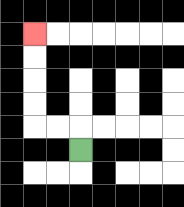{'start': '[3, 6]', 'end': '[1, 1]', 'path_directions': 'U,L,L,U,U,U,U', 'path_coordinates': '[[3, 6], [3, 5], [2, 5], [1, 5], [1, 4], [1, 3], [1, 2], [1, 1]]'}